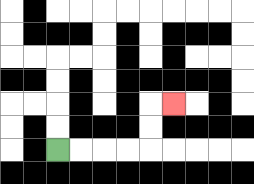{'start': '[2, 6]', 'end': '[7, 4]', 'path_directions': 'R,R,R,R,U,U,R', 'path_coordinates': '[[2, 6], [3, 6], [4, 6], [5, 6], [6, 6], [6, 5], [6, 4], [7, 4]]'}